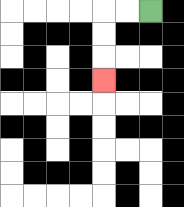{'start': '[6, 0]', 'end': '[4, 3]', 'path_directions': 'L,L,D,D,D', 'path_coordinates': '[[6, 0], [5, 0], [4, 0], [4, 1], [4, 2], [4, 3]]'}